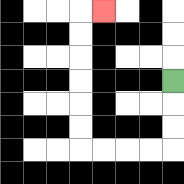{'start': '[7, 3]', 'end': '[4, 0]', 'path_directions': 'D,D,D,L,L,L,L,U,U,U,U,U,U,R', 'path_coordinates': '[[7, 3], [7, 4], [7, 5], [7, 6], [6, 6], [5, 6], [4, 6], [3, 6], [3, 5], [3, 4], [3, 3], [3, 2], [3, 1], [3, 0], [4, 0]]'}